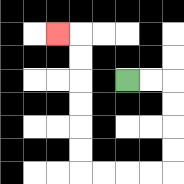{'start': '[5, 3]', 'end': '[2, 1]', 'path_directions': 'R,R,D,D,D,D,L,L,L,L,U,U,U,U,U,U,L', 'path_coordinates': '[[5, 3], [6, 3], [7, 3], [7, 4], [7, 5], [7, 6], [7, 7], [6, 7], [5, 7], [4, 7], [3, 7], [3, 6], [3, 5], [3, 4], [3, 3], [3, 2], [3, 1], [2, 1]]'}